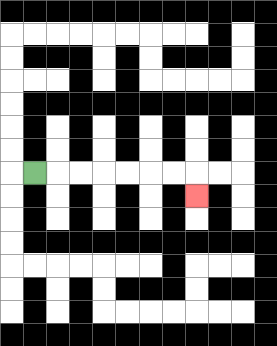{'start': '[1, 7]', 'end': '[8, 8]', 'path_directions': 'R,R,R,R,R,R,R,D', 'path_coordinates': '[[1, 7], [2, 7], [3, 7], [4, 7], [5, 7], [6, 7], [7, 7], [8, 7], [8, 8]]'}